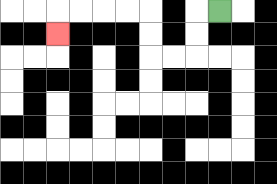{'start': '[9, 0]', 'end': '[2, 1]', 'path_directions': 'L,D,D,L,L,U,U,L,L,L,L,D', 'path_coordinates': '[[9, 0], [8, 0], [8, 1], [8, 2], [7, 2], [6, 2], [6, 1], [6, 0], [5, 0], [4, 0], [3, 0], [2, 0], [2, 1]]'}